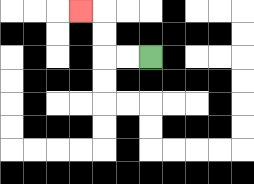{'start': '[6, 2]', 'end': '[3, 0]', 'path_directions': 'L,L,U,U,L', 'path_coordinates': '[[6, 2], [5, 2], [4, 2], [4, 1], [4, 0], [3, 0]]'}